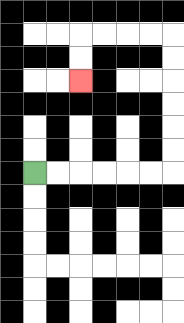{'start': '[1, 7]', 'end': '[3, 3]', 'path_directions': 'R,R,R,R,R,R,U,U,U,U,U,U,L,L,L,L,D,D', 'path_coordinates': '[[1, 7], [2, 7], [3, 7], [4, 7], [5, 7], [6, 7], [7, 7], [7, 6], [7, 5], [7, 4], [7, 3], [7, 2], [7, 1], [6, 1], [5, 1], [4, 1], [3, 1], [3, 2], [3, 3]]'}